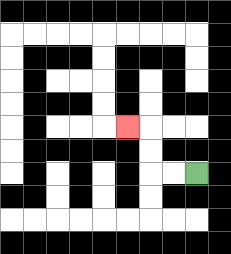{'start': '[8, 7]', 'end': '[5, 5]', 'path_directions': 'L,L,U,U,L', 'path_coordinates': '[[8, 7], [7, 7], [6, 7], [6, 6], [6, 5], [5, 5]]'}